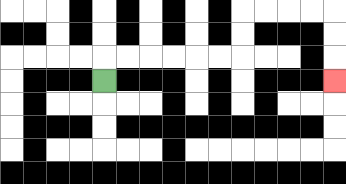{'start': '[4, 3]', 'end': '[14, 3]', 'path_directions': 'U,R,R,R,R,R,R,U,U,R,R,R,R,D,D,D', 'path_coordinates': '[[4, 3], [4, 2], [5, 2], [6, 2], [7, 2], [8, 2], [9, 2], [10, 2], [10, 1], [10, 0], [11, 0], [12, 0], [13, 0], [14, 0], [14, 1], [14, 2], [14, 3]]'}